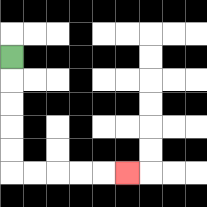{'start': '[0, 2]', 'end': '[5, 7]', 'path_directions': 'D,D,D,D,D,R,R,R,R,R', 'path_coordinates': '[[0, 2], [0, 3], [0, 4], [0, 5], [0, 6], [0, 7], [1, 7], [2, 7], [3, 7], [4, 7], [5, 7]]'}